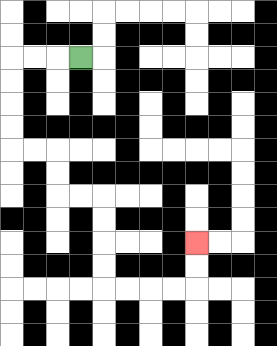{'start': '[3, 2]', 'end': '[8, 10]', 'path_directions': 'L,L,L,D,D,D,D,R,R,D,D,R,R,D,D,D,D,R,R,R,R,U,U', 'path_coordinates': '[[3, 2], [2, 2], [1, 2], [0, 2], [0, 3], [0, 4], [0, 5], [0, 6], [1, 6], [2, 6], [2, 7], [2, 8], [3, 8], [4, 8], [4, 9], [4, 10], [4, 11], [4, 12], [5, 12], [6, 12], [7, 12], [8, 12], [8, 11], [8, 10]]'}